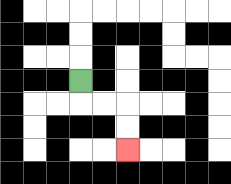{'start': '[3, 3]', 'end': '[5, 6]', 'path_directions': 'D,R,R,D,D', 'path_coordinates': '[[3, 3], [3, 4], [4, 4], [5, 4], [5, 5], [5, 6]]'}